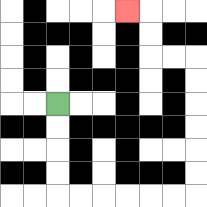{'start': '[2, 4]', 'end': '[5, 0]', 'path_directions': 'D,D,D,D,R,R,R,R,R,R,U,U,U,U,U,U,L,L,U,U,L', 'path_coordinates': '[[2, 4], [2, 5], [2, 6], [2, 7], [2, 8], [3, 8], [4, 8], [5, 8], [6, 8], [7, 8], [8, 8], [8, 7], [8, 6], [8, 5], [8, 4], [8, 3], [8, 2], [7, 2], [6, 2], [6, 1], [6, 0], [5, 0]]'}